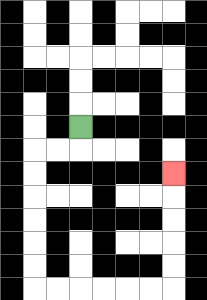{'start': '[3, 5]', 'end': '[7, 7]', 'path_directions': 'D,L,L,D,D,D,D,D,D,R,R,R,R,R,R,U,U,U,U,U', 'path_coordinates': '[[3, 5], [3, 6], [2, 6], [1, 6], [1, 7], [1, 8], [1, 9], [1, 10], [1, 11], [1, 12], [2, 12], [3, 12], [4, 12], [5, 12], [6, 12], [7, 12], [7, 11], [7, 10], [7, 9], [7, 8], [7, 7]]'}